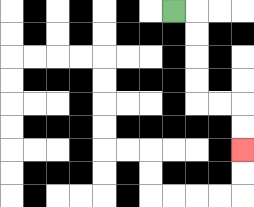{'start': '[7, 0]', 'end': '[10, 6]', 'path_directions': 'R,D,D,D,D,R,R,D,D', 'path_coordinates': '[[7, 0], [8, 0], [8, 1], [8, 2], [8, 3], [8, 4], [9, 4], [10, 4], [10, 5], [10, 6]]'}